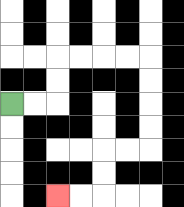{'start': '[0, 4]', 'end': '[2, 8]', 'path_directions': 'R,R,U,U,R,R,R,R,D,D,D,D,L,L,D,D,L,L', 'path_coordinates': '[[0, 4], [1, 4], [2, 4], [2, 3], [2, 2], [3, 2], [4, 2], [5, 2], [6, 2], [6, 3], [6, 4], [6, 5], [6, 6], [5, 6], [4, 6], [4, 7], [4, 8], [3, 8], [2, 8]]'}